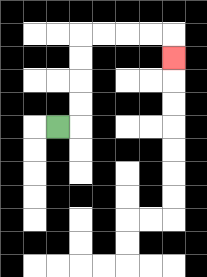{'start': '[2, 5]', 'end': '[7, 2]', 'path_directions': 'R,U,U,U,U,R,R,R,R,D', 'path_coordinates': '[[2, 5], [3, 5], [3, 4], [3, 3], [3, 2], [3, 1], [4, 1], [5, 1], [6, 1], [7, 1], [7, 2]]'}